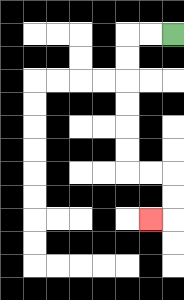{'start': '[7, 1]', 'end': '[6, 9]', 'path_directions': 'L,L,D,D,D,D,D,D,R,R,D,D,L', 'path_coordinates': '[[7, 1], [6, 1], [5, 1], [5, 2], [5, 3], [5, 4], [5, 5], [5, 6], [5, 7], [6, 7], [7, 7], [7, 8], [7, 9], [6, 9]]'}